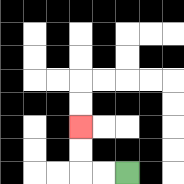{'start': '[5, 7]', 'end': '[3, 5]', 'path_directions': 'L,L,U,U', 'path_coordinates': '[[5, 7], [4, 7], [3, 7], [3, 6], [3, 5]]'}